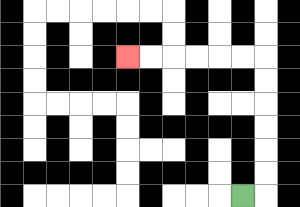{'start': '[10, 8]', 'end': '[5, 2]', 'path_directions': 'R,U,U,U,U,U,U,L,L,L,L,L,L', 'path_coordinates': '[[10, 8], [11, 8], [11, 7], [11, 6], [11, 5], [11, 4], [11, 3], [11, 2], [10, 2], [9, 2], [8, 2], [7, 2], [6, 2], [5, 2]]'}